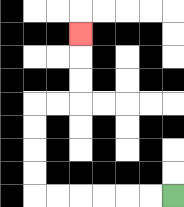{'start': '[7, 8]', 'end': '[3, 1]', 'path_directions': 'L,L,L,L,L,L,U,U,U,U,R,R,U,U,U', 'path_coordinates': '[[7, 8], [6, 8], [5, 8], [4, 8], [3, 8], [2, 8], [1, 8], [1, 7], [1, 6], [1, 5], [1, 4], [2, 4], [3, 4], [3, 3], [3, 2], [3, 1]]'}